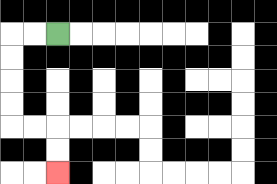{'start': '[2, 1]', 'end': '[2, 7]', 'path_directions': 'L,L,D,D,D,D,R,R,D,D', 'path_coordinates': '[[2, 1], [1, 1], [0, 1], [0, 2], [0, 3], [0, 4], [0, 5], [1, 5], [2, 5], [2, 6], [2, 7]]'}